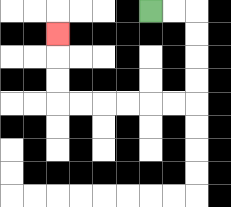{'start': '[6, 0]', 'end': '[2, 1]', 'path_directions': 'R,R,D,D,D,D,L,L,L,L,L,L,U,U,U', 'path_coordinates': '[[6, 0], [7, 0], [8, 0], [8, 1], [8, 2], [8, 3], [8, 4], [7, 4], [6, 4], [5, 4], [4, 4], [3, 4], [2, 4], [2, 3], [2, 2], [2, 1]]'}